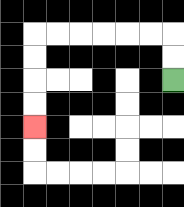{'start': '[7, 3]', 'end': '[1, 5]', 'path_directions': 'U,U,L,L,L,L,L,L,D,D,D,D', 'path_coordinates': '[[7, 3], [7, 2], [7, 1], [6, 1], [5, 1], [4, 1], [3, 1], [2, 1], [1, 1], [1, 2], [1, 3], [1, 4], [1, 5]]'}